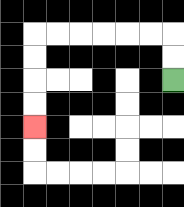{'start': '[7, 3]', 'end': '[1, 5]', 'path_directions': 'U,U,L,L,L,L,L,L,D,D,D,D', 'path_coordinates': '[[7, 3], [7, 2], [7, 1], [6, 1], [5, 1], [4, 1], [3, 1], [2, 1], [1, 1], [1, 2], [1, 3], [1, 4], [1, 5]]'}